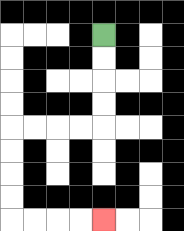{'start': '[4, 1]', 'end': '[4, 9]', 'path_directions': 'D,D,D,D,L,L,L,L,D,D,D,D,R,R,R,R', 'path_coordinates': '[[4, 1], [4, 2], [4, 3], [4, 4], [4, 5], [3, 5], [2, 5], [1, 5], [0, 5], [0, 6], [0, 7], [0, 8], [0, 9], [1, 9], [2, 9], [3, 9], [4, 9]]'}